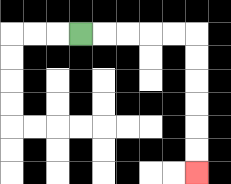{'start': '[3, 1]', 'end': '[8, 7]', 'path_directions': 'R,R,R,R,R,D,D,D,D,D,D', 'path_coordinates': '[[3, 1], [4, 1], [5, 1], [6, 1], [7, 1], [8, 1], [8, 2], [8, 3], [8, 4], [8, 5], [8, 6], [8, 7]]'}